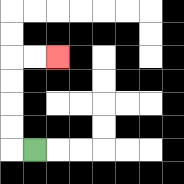{'start': '[1, 6]', 'end': '[2, 2]', 'path_directions': 'L,U,U,U,U,R,R', 'path_coordinates': '[[1, 6], [0, 6], [0, 5], [0, 4], [0, 3], [0, 2], [1, 2], [2, 2]]'}